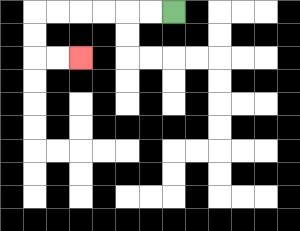{'start': '[7, 0]', 'end': '[3, 2]', 'path_directions': 'L,L,L,L,L,L,D,D,R,R', 'path_coordinates': '[[7, 0], [6, 0], [5, 0], [4, 0], [3, 0], [2, 0], [1, 0], [1, 1], [1, 2], [2, 2], [3, 2]]'}